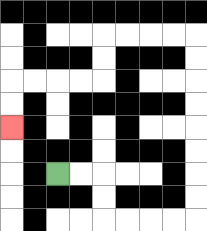{'start': '[2, 7]', 'end': '[0, 5]', 'path_directions': 'R,R,D,D,R,R,R,R,U,U,U,U,U,U,U,U,L,L,L,L,D,D,L,L,L,L,D,D', 'path_coordinates': '[[2, 7], [3, 7], [4, 7], [4, 8], [4, 9], [5, 9], [6, 9], [7, 9], [8, 9], [8, 8], [8, 7], [8, 6], [8, 5], [8, 4], [8, 3], [8, 2], [8, 1], [7, 1], [6, 1], [5, 1], [4, 1], [4, 2], [4, 3], [3, 3], [2, 3], [1, 3], [0, 3], [0, 4], [0, 5]]'}